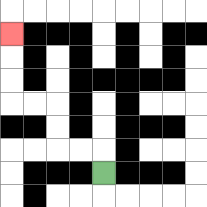{'start': '[4, 7]', 'end': '[0, 1]', 'path_directions': 'U,L,L,U,U,L,L,U,U,U', 'path_coordinates': '[[4, 7], [4, 6], [3, 6], [2, 6], [2, 5], [2, 4], [1, 4], [0, 4], [0, 3], [0, 2], [0, 1]]'}